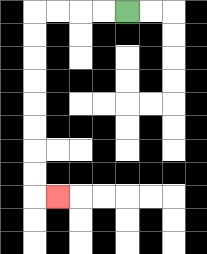{'start': '[5, 0]', 'end': '[2, 8]', 'path_directions': 'L,L,L,L,D,D,D,D,D,D,D,D,R', 'path_coordinates': '[[5, 0], [4, 0], [3, 0], [2, 0], [1, 0], [1, 1], [1, 2], [1, 3], [1, 4], [1, 5], [1, 6], [1, 7], [1, 8], [2, 8]]'}